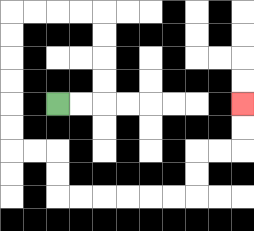{'start': '[2, 4]', 'end': '[10, 4]', 'path_directions': 'R,R,U,U,U,U,L,L,L,L,D,D,D,D,D,D,R,R,D,D,R,R,R,R,R,R,U,U,R,R,U,U', 'path_coordinates': '[[2, 4], [3, 4], [4, 4], [4, 3], [4, 2], [4, 1], [4, 0], [3, 0], [2, 0], [1, 0], [0, 0], [0, 1], [0, 2], [0, 3], [0, 4], [0, 5], [0, 6], [1, 6], [2, 6], [2, 7], [2, 8], [3, 8], [4, 8], [5, 8], [6, 8], [7, 8], [8, 8], [8, 7], [8, 6], [9, 6], [10, 6], [10, 5], [10, 4]]'}